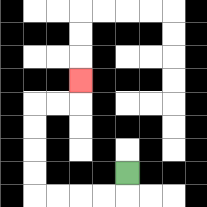{'start': '[5, 7]', 'end': '[3, 3]', 'path_directions': 'D,L,L,L,L,U,U,U,U,R,R,U', 'path_coordinates': '[[5, 7], [5, 8], [4, 8], [3, 8], [2, 8], [1, 8], [1, 7], [1, 6], [1, 5], [1, 4], [2, 4], [3, 4], [3, 3]]'}